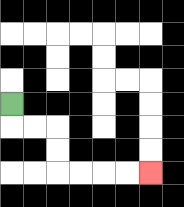{'start': '[0, 4]', 'end': '[6, 7]', 'path_directions': 'D,R,R,D,D,R,R,R,R', 'path_coordinates': '[[0, 4], [0, 5], [1, 5], [2, 5], [2, 6], [2, 7], [3, 7], [4, 7], [5, 7], [6, 7]]'}